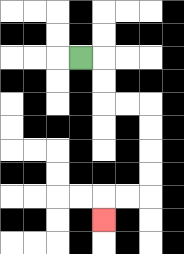{'start': '[3, 2]', 'end': '[4, 9]', 'path_directions': 'R,D,D,R,R,D,D,D,D,L,L,D', 'path_coordinates': '[[3, 2], [4, 2], [4, 3], [4, 4], [5, 4], [6, 4], [6, 5], [6, 6], [6, 7], [6, 8], [5, 8], [4, 8], [4, 9]]'}